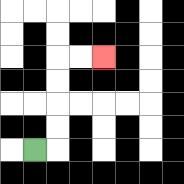{'start': '[1, 6]', 'end': '[4, 2]', 'path_directions': 'R,U,U,U,U,R,R', 'path_coordinates': '[[1, 6], [2, 6], [2, 5], [2, 4], [2, 3], [2, 2], [3, 2], [4, 2]]'}